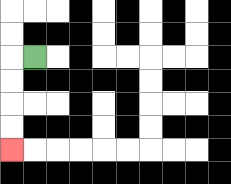{'start': '[1, 2]', 'end': '[0, 6]', 'path_directions': 'L,D,D,D,D', 'path_coordinates': '[[1, 2], [0, 2], [0, 3], [0, 4], [0, 5], [0, 6]]'}